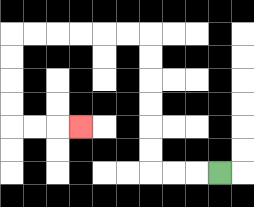{'start': '[9, 7]', 'end': '[3, 5]', 'path_directions': 'L,L,L,U,U,U,U,U,U,L,L,L,L,L,L,D,D,D,D,R,R,R', 'path_coordinates': '[[9, 7], [8, 7], [7, 7], [6, 7], [6, 6], [6, 5], [6, 4], [6, 3], [6, 2], [6, 1], [5, 1], [4, 1], [3, 1], [2, 1], [1, 1], [0, 1], [0, 2], [0, 3], [0, 4], [0, 5], [1, 5], [2, 5], [3, 5]]'}